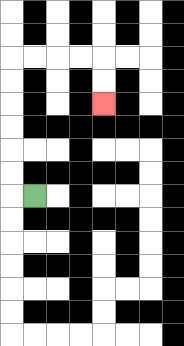{'start': '[1, 8]', 'end': '[4, 4]', 'path_directions': 'L,U,U,U,U,U,U,R,R,R,R,D,D', 'path_coordinates': '[[1, 8], [0, 8], [0, 7], [0, 6], [0, 5], [0, 4], [0, 3], [0, 2], [1, 2], [2, 2], [3, 2], [4, 2], [4, 3], [4, 4]]'}